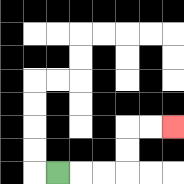{'start': '[2, 7]', 'end': '[7, 5]', 'path_directions': 'R,R,R,U,U,R,R', 'path_coordinates': '[[2, 7], [3, 7], [4, 7], [5, 7], [5, 6], [5, 5], [6, 5], [7, 5]]'}